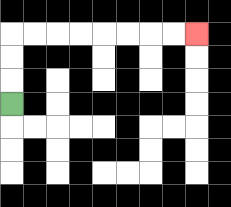{'start': '[0, 4]', 'end': '[8, 1]', 'path_directions': 'U,U,U,R,R,R,R,R,R,R,R', 'path_coordinates': '[[0, 4], [0, 3], [0, 2], [0, 1], [1, 1], [2, 1], [3, 1], [4, 1], [5, 1], [6, 1], [7, 1], [8, 1]]'}